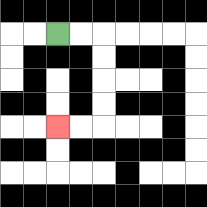{'start': '[2, 1]', 'end': '[2, 5]', 'path_directions': 'R,R,D,D,D,D,L,L', 'path_coordinates': '[[2, 1], [3, 1], [4, 1], [4, 2], [4, 3], [4, 4], [4, 5], [3, 5], [2, 5]]'}